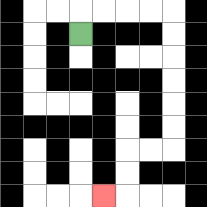{'start': '[3, 1]', 'end': '[4, 8]', 'path_directions': 'U,R,R,R,R,D,D,D,D,D,D,L,L,D,D,L', 'path_coordinates': '[[3, 1], [3, 0], [4, 0], [5, 0], [6, 0], [7, 0], [7, 1], [7, 2], [7, 3], [7, 4], [7, 5], [7, 6], [6, 6], [5, 6], [5, 7], [5, 8], [4, 8]]'}